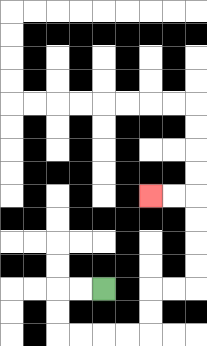{'start': '[4, 12]', 'end': '[6, 8]', 'path_directions': 'L,L,D,D,R,R,R,R,U,U,R,R,U,U,U,U,L,L', 'path_coordinates': '[[4, 12], [3, 12], [2, 12], [2, 13], [2, 14], [3, 14], [4, 14], [5, 14], [6, 14], [6, 13], [6, 12], [7, 12], [8, 12], [8, 11], [8, 10], [8, 9], [8, 8], [7, 8], [6, 8]]'}